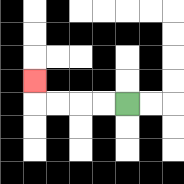{'start': '[5, 4]', 'end': '[1, 3]', 'path_directions': 'L,L,L,L,U', 'path_coordinates': '[[5, 4], [4, 4], [3, 4], [2, 4], [1, 4], [1, 3]]'}